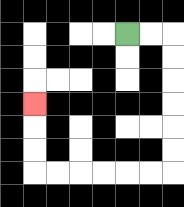{'start': '[5, 1]', 'end': '[1, 4]', 'path_directions': 'R,R,D,D,D,D,D,D,L,L,L,L,L,L,U,U,U', 'path_coordinates': '[[5, 1], [6, 1], [7, 1], [7, 2], [7, 3], [7, 4], [7, 5], [7, 6], [7, 7], [6, 7], [5, 7], [4, 7], [3, 7], [2, 7], [1, 7], [1, 6], [1, 5], [1, 4]]'}